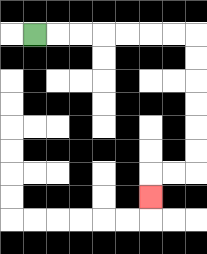{'start': '[1, 1]', 'end': '[6, 8]', 'path_directions': 'R,R,R,R,R,R,R,D,D,D,D,D,D,L,L,D', 'path_coordinates': '[[1, 1], [2, 1], [3, 1], [4, 1], [5, 1], [6, 1], [7, 1], [8, 1], [8, 2], [8, 3], [8, 4], [8, 5], [8, 6], [8, 7], [7, 7], [6, 7], [6, 8]]'}